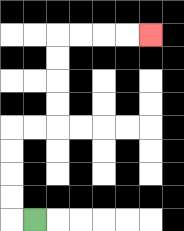{'start': '[1, 9]', 'end': '[6, 1]', 'path_directions': 'L,U,U,U,U,R,R,U,U,U,U,R,R,R,R', 'path_coordinates': '[[1, 9], [0, 9], [0, 8], [0, 7], [0, 6], [0, 5], [1, 5], [2, 5], [2, 4], [2, 3], [2, 2], [2, 1], [3, 1], [4, 1], [5, 1], [6, 1]]'}